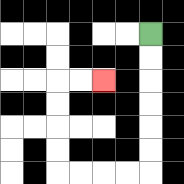{'start': '[6, 1]', 'end': '[4, 3]', 'path_directions': 'D,D,D,D,D,D,L,L,L,L,U,U,U,U,R,R', 'path_coordinates': '[[6, 1], [6, 2], [6, 3], [6, 4], [6, 5], [6, 6], [6, 7], [5, 7], [4, 7], [3, 7], [2, 7], [2, 6], [2, 5], [2, 4], [2, 3], [3, 3], [4, 3]]'}